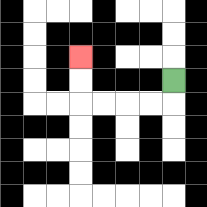{'start': '[7, 3]', 'end': '[3, 2]', 'path_directions': 'D,L,L,L,L,U,U', 'path_coordinates': '[[7, 3], [7, 4], [6, 4], [5, 4], [4, 4], [3, 4], [3, 3], [3, 2]]'}